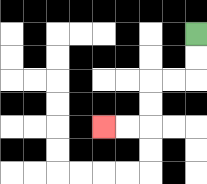{'start': '[8, 1]', 'end': '[4, 5]', 'path_directions': 'D,D,L,L,D,D,L,L', 'path_coordinates': '[[8, 1], [8, 2], [8, 3], [7, 3], [6, 3], [6, 4], [6, 5], [5, 5], [4, 5]]'}